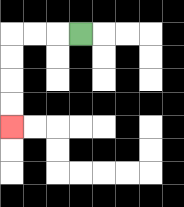{'start': '[3, 1]', 'end': '[0, 5]', 'path_directions': 'L,L,L,D,D,D,D', 'path_coordinates': '[[3, 1], [2, 1], [1, 1], [0, 1], [0, 2], [0, 3], [0, 4], [0, 5]]'}